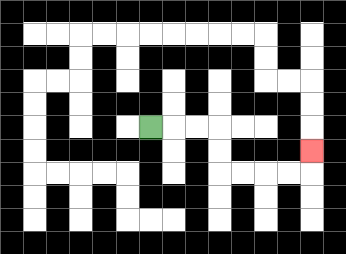{'start': '[6, 5]', 'end': '[13, 6]', 'path_directions': 'R,R,R,D,D,R,R,R,R,U', 'path_coordinates': '[[6, 5], [7, 5], [8, 5], [9, 5], [9, 6], [9, 7], [10, 7], [11, 7], [12, 7], [13, 7], [13, 6]]'}